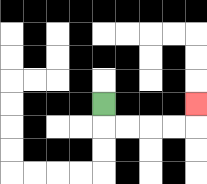{'start': '[4, 4]', 'end': '[8, 4]', 'path_directions': 'D,R,R,R,R,U', 'path_coordinates': '[[4, 4], [4, 5], [5, 5], [6, 5], [7, 5], [8, 5], [8, 4]]'}